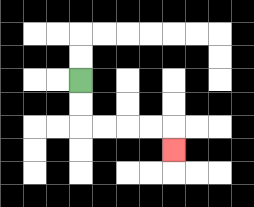{'start': '[3, 3]', 'end': '[7, 6]', 'path_directions': 'D,D,R,R,R,R,D', 'path_coordinates': '[[3, 3], [3, 4], [3, 5], [4, 5], [5, 5], [6, 5], [7, 5], [7, 6]]'}